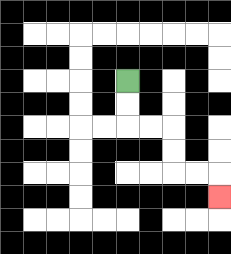{'start': '[5, 3]', 'end': '[9, 8]', 'path_directions': 'D,D,R,R,D,D,R,R,D', 'path_coordinates': '[[5, 3], [5, 4], [5, 5], [6, 5], [7, 5], [7, 6], [7, 7], [8, 7], [9, 7], [9, 8]]'}